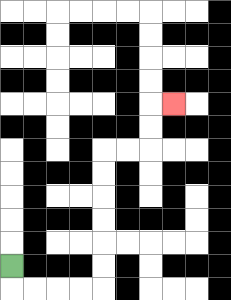{'start': '[0, 11]', 'end': '[7, 4]', 'path_directions': 'D,R,R,R,R,U,U,U,U,U,U,R,R,U,U,R', 'path_coordinates': '[[0, 11], [0, 12], [1, 12], [2, 12], [3, 12], [4, 12], [4, 11], [4, 10], [4, 9], [4, 8], [4, 7], [4, 6], [5, 6], [6, 6], [6, 5], [6, 4], [7, 4]]'}